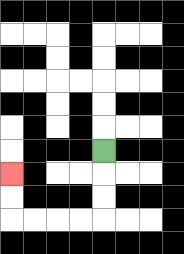{'start': '[4, 6]', 'end': '[0, 7]', 'path_directions': 'D,D,D,L,L,L,L,U,U', 'path_coordinates': '[[4, 6], [4, 7], [4, 8], [4, 9], [3, 9], [2, 9], [1, 9], [0, 9], [0, 8], [0, 7]]'}